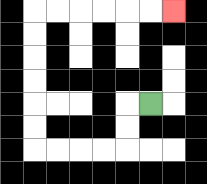{'start': '[6, 4]', 'end': '[7, 0]', 'path_directions': 'L,D,D,L,L,L,L,U,U,U,U,U,U,R,R,R,R,R,R', 'path_coordinates': '[[6, 4], [5, 4], [5, 5], [5, 6], [4, 6], [3, 6], [2, 6], [1, 6], [1, 5], [1, 4], [1, 3], [1, 2], [1, 1], [1, 0], [2, 0], [3, 0], [4, 0], [5, 0], [6, 0], [7, 0]]'}